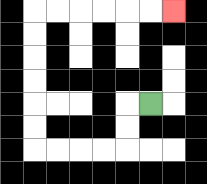{'start': '[6, 4]', 'end': '[7, 0]', 'path_directions': 'L,D,D,L,L,L,L,U,U,U,U,U,U,R,R,R,R,R,R', 'path_coordinates': '[[6, 4], [5, 4], [5, 5], [5, 6], [4, 6], [3, 6], [2, 6], [1, 6], [1, 5], [1, 4], [1, 3], [1, 2], [1, 1], [1, 0], [2, 0], [3, 0], [4, 0], [5, 0], [6, 0], [7, 0]]'}